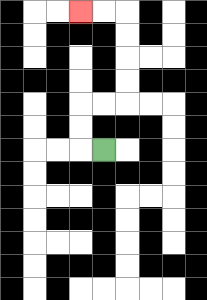{'start': '[4, 6]', 'end': '[3, 0]', 'path_directions': 'L,U,U,R,R,U,U,U,U,L,L', 'path_coordinates': '[[4, 6], [3, 6], [3, 5], [3, 4], [4, 4], [5, 4], [5, 3], [5, 2], [5, 1], [5, 0], [4, 0], [3, 0]]'}